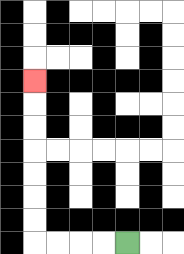{'start': '[5, 10]', 'end': '[1, 3]', 'path_directions': 'L,L,L,L,U,U,U,U,U,U,U', 'path_coordinates': '[[5, 10], [4, 10], [3, 10], [2, 10], [1, 10], [1, 9], [1, 8], [1, 7], [1, 6], [1, 5], [1, 4], [1, 3]]'}